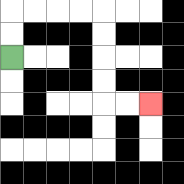{'start': '[0, 2]', 'end': '[6, 4]', 'path_directions': 'U,U,R,R,R,R,D,D,D,D,R,R', 'path_coordinates': '[[0, 2], [0, 1], [0, 0], [1, 0], [2, 0], [3, 0], [4, 0], [4, 1], [4, 2], [4, 3], [4, 4], [5, 4], [6, 4]]'}